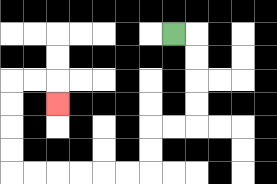{'start': '[7, 1]', 'end': '[2, 4]', 'path_directions': 'R,D,D,D,D,L,L,D,D,L,L,L,L,L,L,U,U,U,U,R,R,D', 'path_coordinates': '[[7, 1], [8, 1], [8, 2], [8, 3], [8, 4], [8, 5], [7, 5], [6, 5], [6, 6], [6, 7], [5, 7], [4, 7], [3, 7], [2, 7], [1, 7], [0, 7], [0, 6], [0, 5], [0, 4], [0, 3], [1, 3], [2, 3], [2, 4]]'}